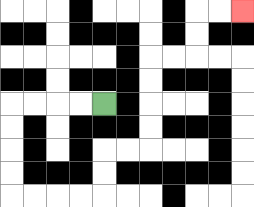{'start': '[4, 4]', 'end': '[10, 0]', 'path_directions': 'L,L,L,L,D,D,D,D,R,R,R,R,U,U,R,R,U,U,U,U,R,R,U,U,R,R', 'path_coordinates': '[[4, 4], [3, 4], [2, 4], [1, 4], [0, 4], [0, 5], [0, 6], [0, 7], [0, 8], [1, 8], [2, 8], [3, 8], [4, 8], [4, 7], [4, 6], [5, 6], [6, 6], [6, 5], [6, 4], [6, 3], [6, 2], [7, 2], [8, 2], [8, 1], [8, 0], [9, 0], [10, 0]]'}